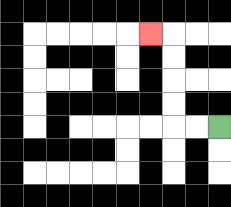{'start': '[9, 5]', 'end': '[6, 1]', 'path_directions': 'L,L,U,U,U,U,L', 'path_coordinates': '[[9, 5], [8, 5], [7, 5], [7, 4], [7, 3], [7, 2], [7, 1], [6, 1]]'}